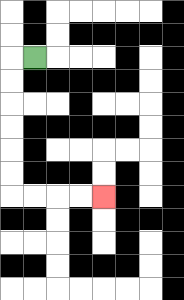{'start': '[1, 2]', 'end': '[4, 8]', 'path_directions': 'L,D,D,D,D,D,D,R,R,R,R', 'path_coordinates': '[[1, 2], [0, 2], [0, 3], [0, 4], [0, 5], [0, 6], [0, 7], [0, 8], [1, 8], [2, 8], [3, 8], [4, 8]]'}